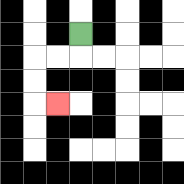{'start': '[3, 1]', 'end': '[2, 4]', 'path_directions': 'D,L,L,D,D,R', 'path_coordinates': '[[3, 1], [3, 2], [2, 2], [1, 2], [1, 3], [1, 4], [2, 4]]'}